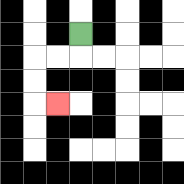{'start': '[3, 1]', 'end': '[2, 4]', 'path_directions': 'D,L,L,D,D,R', 'path_coordinates': '[[3, 1], [3, 2], [2, 2], [1, 2], [1, 3], [1, 4], [2, 4]]'}